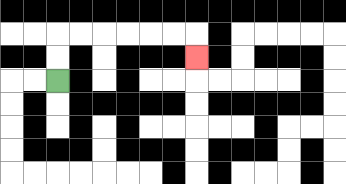{'start': '[2, 3]', 'end': '[8, 2]', 'path_directions': 'U,U,R,R,R,R,R,R,D', 'path_coordinates': '[[2, 3], [2, 2], [2, 1], [3, 1], [4, 1], [5, 1], [6, 1], [7, 1], [8, 1], [8, 2]]'}